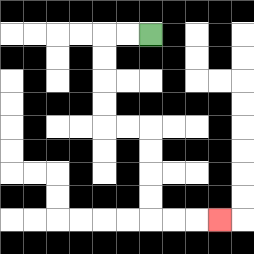{'start': '[6, 1]', 'end': '[9, 9]', 'path_directions': 'L,L,D,D,D,D,R,R,D,D,D,D,R,R,R', 'path_coordinates': '[[6, 1], [5, 1], [4, 1], [4, 2], [4, 3], [4, 4], [4, 5], [5, 5], [6, 5], [6, 6], [6, 7], [6, 8], [6, 9], [7, 9], [8, 9], [9, 9]]'}